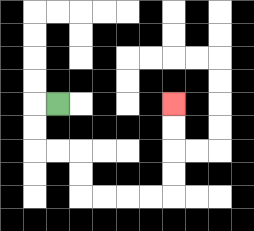{'start': '[2, 4]', 'end': '[7, 4]', 'path_directions': 'L,D,D,R,R,D,D,R,R,R,R,U,U,U,U', 'path_coordinates': '[[2, 4], [1, 4], [1, 5], [1, 6], [2, 6], [3, 6], [3, 7], [3, 8], [4, 8], [5, 8], [6, 8], [7, 8], [7, 7], [7, 6], [7, 5], [7, 4]]'}